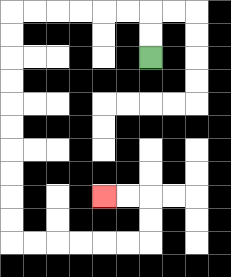{'start': '[6, 2]', 'end': '[4, 8]', 'path_directions': 'U,U,L,L,L,L,L,L,D,D,D,D,D,D,D,D,D,D,R,R,R,R,R,R,U,U,L,L', 'path_coordinates': '[[6, 2], [6, 1], [6, 0], [5, 0], [4, 0], [3, 0], [2, 0], [1, 0], [0, 0], [0, 1], [0, 2], [0, 3], [0, 4], [0, 5], [0, 6], [0, 7], [0, 8], [0, 9], [0, 10], [1, 10], [2, 10], [3, 10], [4, 10], [5, 10], [6, 10], [6, 9], [6, 8], [5, 8], [4, 8]]'}